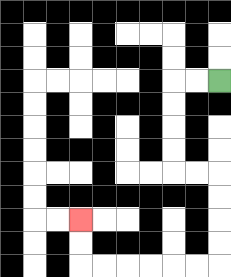{'start': '[9, 3]', 'end': '[3, 9]', 'path_directions': 'L,L,D,D,D,D,R,R,D,D,D,D,L,L,L,L,L,L,U,U', 'path_coordinates': '[[9, 3], [8, 3], [7, 3], [7, 4], [7, 5], [7, 6], [7, 7], [8, 7], [9, 7], [9, 8], [9, 9], [9, 10], [9, 11], [8, 11], [7, 11], [6, 11], [5, 11], [4, 11], [3, 11], [3, 10], [3, 9]]'}